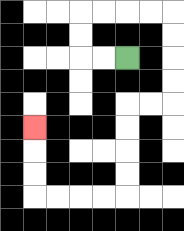{'start': '[5, 2]', 'end': '[1, 5]', 'path_directions': 'L,L,U,U,R,R,R,R,D,D,D,D,L,L,D,D,D,D,L,L,L,L,U,U,U', 'path_coordinates': '[[5, 2], [4, 2], [3, 2], [3, 1], [3, 0], [4, 0], [5, 0], [6, 0], [7, 0], [7, 1], [7, 2], [7, 3], [7, 4], [6, 4], [5, 4], [5, 5], [5, 6], [5, 7], [5, 8], [4, 8], [3, 8], [2, 8], [1, 8], [1, 7], [1, 6], [1, 5]]'}